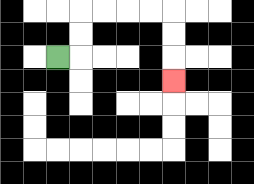{'start': '[2, 2]', 'end': '[7, 3]', 'path_directions': 'R,U,U,R,R,R,R,D,D,D', 'path_coordinates': '[[2, 2], [3, 2], [3, 1], [3, 0], [4, 0], [5, 0], [6, 0], [7, 0], [7, 1], [7, 2], [7, 3]]'}